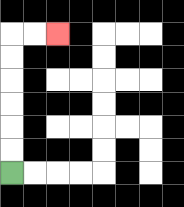{'start': '[0, 7]', 'end': '[2, 1]', 'path_directions': 'U,U,U,U,U,U,R,R', 'path_coordinates': '[[0, 7], [0, 6], [0, 5], [0, 4], [0, 3], [0, 2], [0, 1], [1, 1], [2, 1]]'}